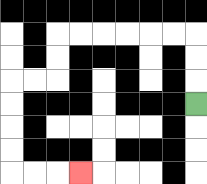{'start': '[8, 4]', 'end': '[3, 7]', 'path_directions': 'U,U,U,L,L,L,L,L,L,D,D,L,L,D,D,D,D,R,R,R', 'path_coordinates': '[[8, 4], [8, 3], [8, 2], [8, 1], [7, 1], [6, 1], [5, 1], [4, 1], [3, 1], [2, 1], [2, 2], [2, 3], [1, 3], [0, 3], [0, 4], [0, 5], [0, 6], [0, 7], [1, 7], [2, 7], [3, 7]]'}